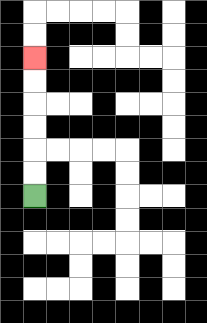{'start': '[1, 8]', 'end': '[1, 2]', 'path_directions': 'U,U,U,U,U,U', 'path_coordinates': '[[1, 8], [1, 7], [1, 6], [1, 5], [1, 4], [1, 3], [1, 2]]'}